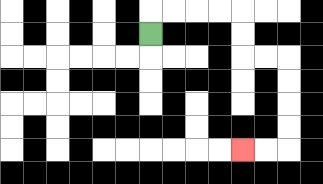{'start': '[6, 1]', 'end': '[10, 6]', 'path_directions': 'U,R,R,R,R,D,D,R,R,D,D,D,D,L,L', 'path_coordinates': '[[6, 1], [6, 0], [7, 0], [8, 0], [9, 0], [10, 0], [10, 1], [10, 2], [11, 2], [12, 2], [12, 3], [12, 4], [12, 5], [12, 6], [11, 6], [10, 6]]'}